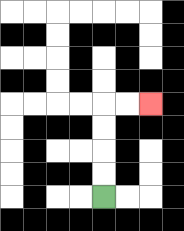{'start': '[4, 8]', 'end': '[6, 4]', 'path_directions': 'U,U,U,U,R,R', 'path_coordinates': '[[4, 8], [4, 7], [4, 6], [4, 5], [4, 4], [5, 4], [6, 4]]'}